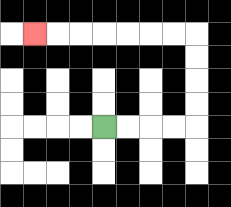{'start': '[4, 5]', 'end': '[1, 1]', 'path_directions': 'R,R,R,R,U,U,U,U,L,L,L,L,L,L,L', 'path_coordinates': '[[4, 5], [5, 5], [6, 5], [7, 5], [8, 5], [8, 4], [8, 3], [8, 2], [8, 1], [7, 1], [6, 1], [5, 1], [4, 1], [3, 1], [2, 1], [1, 1]]'}